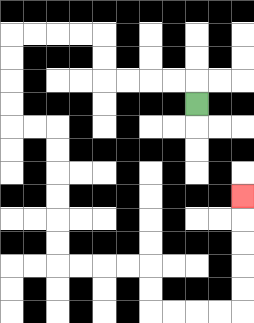{'start': '[8, 4]', 'end': '[10, 8]', 'path_directions': 'U,L,L,L,L,U,U,L,L,L,L,D,D,D,D,R,R,D,D,D,D,D,D,R,R,R,R,D,D,R,R,R,R,U,U,U,U,U', 'path_coordinates': '[[8, 4], [8, 3], [7, 3], [6, 3], [5, 3], [4, 3], [4, 2], [4, 1], [3, 1], [2, 1], [1, 1], [0, 1], [0, 2], [0, 3], [0, 4], [0, 5], [1, 5], [2, 5], [2, 6], [2, 7], [2, 8], [2, 9], [2, 10], [2, 11], [3, 11], [4, 11], [5, 11], [6, 11], [6, 12], [6, 13], [7, 13], [8, 13], [9, 13], [10, 13], [10, 12], [10, 11], [10, 10], [10, 9], [10, 8]]'}